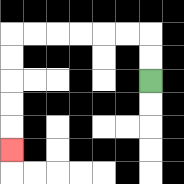{'start': '[6, 3]', 'end': '[0, 6]', 'path_directions': 'U,U,L,L,L,L,L,L,D,D,D,D,D', 'path_coordinates': '[[6, 3], [6, 2], [6, 1], [5, 1], [4, 1], [3, 1], [2, 1], [1, 1], [0, 1], [0, 2], [0, 3], [0, 4], [0, 5], [0, 6]]'}